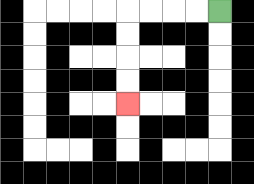{'start': '[9, 0]', 'end': '[5, 4]', 'path_directions': 'L,L,L,L,D,D,D,D', 'path_coordinates': '[[9, 0], [8, 0], [7, 0], [6, 0], [5, 0], [5, 1], [5, 2], [5, 3], [5, 4]]'}